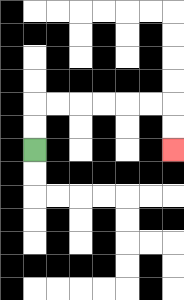{'start': '[1, 6]', 'end': '[7, 6]', 'path_directions': 'U,U,R,R,R,R,R,R,D,D', 'path_coordinates': '[[1, 6], [1, 5], [1, 4], [2, 4], [3, 4], [4, 4], [5, 4], [6, 4], [7, 4], [7, 5], [7, 6]]'}